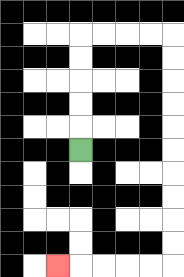{'start': '[3, 6]', 'end': '[2, 11]', 'path_directions': 'U,U,U,U,U,R,R,R,R,D,D,D,D,D,D,D,D,D,D,L,L,L,L,L', 'path_coordinates': '[[3, 6], [3, 5], [3, 4], [3, 3], [3, 2], [3, 1], [4, 1], [5, 1], [6, 1], [7, 1], [7, 2], [7, 3], [7, 4], [7, 5], [7, 6], [7, 7], [7, 8], [7, 9], [7, 10], [7, 11], [6, 11], [5, 11], [4, 11], [3, 11], [2, 11]]'}